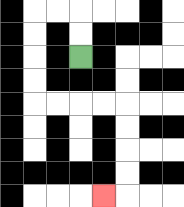{'start': '[3, 2]', 'end': '[4, 8]', 'path_directions': 'U,U,L,L,D,D,D,D,R,R,R,R,D,D,D,D,L', 'path_coordinates': '[[3, 2], [3, 1], [3, 0], [2, 0], [1, 0], [1, 1], [1, 2], [1, 3], [1, 4], [2, 4], [3, 4], [4, 4], [5, 4], [5, 5], [5, 6], [5, 7], [5, 8], [4, 8]]'}